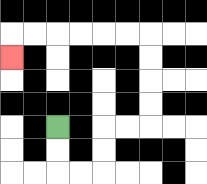{'start': '[2, 5]', 'end': '[0, 2]', 'path_directions': 'D,D,R,R,U,U,R,R,U,U,U,U,L,L,L,L,L,L,D', 'path_coordinates': '[[2, 5], [2, 6], [2, 7], [3, 7], [4, 7], [4, 6], [4, 5], [5, 5], [6, 5], [6, 4], [6, 3], [6, 2], [6, 1], [5, 1], [4, 1], [3, 1], [2, 1], [1, 1], [0, 1], [0, 2]]'}